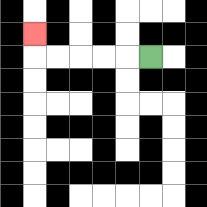{'start': '[6, 2]', 'end': '[1, 1]', 'path_directions': 'L,L,L,L,L,U', 'path_coordinates': '[[6, 2], [5, 2], [4, 2], [3, 2], [2, 2], [1, 2], [1, 1]]'}